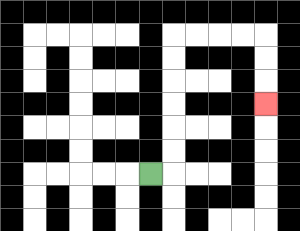{'start': '[6, 7]', 'end': '[11, 4]', 'path_directions': 'R,U,U,U,U,U,U,R,R,R,R,D,D,D', 'path_coordinates': '[[6, 7], [7, 7], [7, 6], [7, 5], [7, 4], [7, 3], [7, 2], [7, 1], [8, 1], [9, 1], [10, 1], [11, 1], [11, 2], [11, 3], [11, 4]]'}